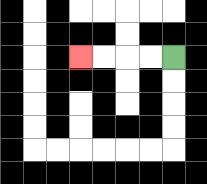{'start': '[7, 2]', 'end': '[3, 2]', 'path_directions': 'L,L,L,L', 'path_coordinates': '[[7, 2], [6, 2], [5, 2], [4, 2], [3, 2]]'}